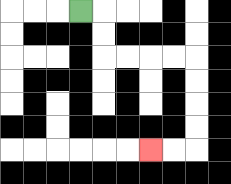{'start': '[3, 0]', 'end': '[6, 6]', 'path_directions': 'R,D,D,R,R,R,R,D,D,D,D,L,L', 'path_coordinates': '[[3, 0], [4, 0], [4, 1], [4, 2], [5, 2], [6, 2], [7, 2], [8, 2], [8, 3], [8, 4], [8, 5], [8, 6], [7, 6], [6, 6]]'}